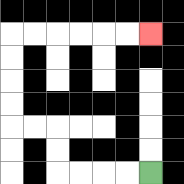{'start': '[6, 7]', 'end': '[6, 1]', 'path_directions': 'L,L,L,L,U,U,L,L,U,U,U,U,R,R,R,R,R,R', 'path_coordinates': '[[6, 7], [5, 7], [4, 7], [3, 7], [2, 7], [2, 6], [2, 5], [1, 5], [0, 5], [0, 4], [0, 3], [0, 2], [0, 1], [1, 1], [2, 1], [3, 1], [4, 1], [5, 1], [6, 1]]'}